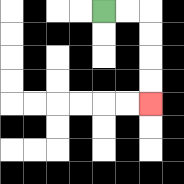{'start': '[4, 0]', 'end': '[6, 4]', 'path_directions': 'R,R,D,D,D,D', 'path_coordinates': '[[4, 0], [5, 0], [6, 0], [6, 1], [6, 2], [6, 3], [6, 4]]'}